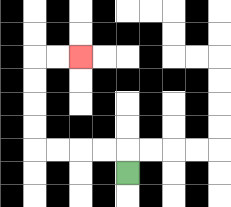{'start': '[5, 7]', 'end': '[3, 2]', 'path_directions': 'U,L,L,L,L,U,U,U,U,R,R', 'path_coordinates': '[[5, 7], [5, 6], [4, 6], [3, 6], [2, 6], [1, 6], [1, 5], [1, 4], [1, 3], [1, 2], [2, 2], [3, 2]]'}